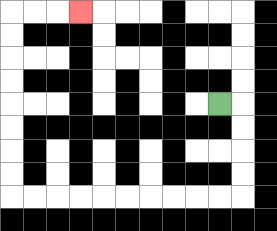{'start': '[9, 4]', 'end': '[3, 0]', 'path_directions': 'R,D,D,D,D,L,L,L,L,L,L,L,L,L,L,U,U,U,U,U,U,U,U,R,R,R', 'path_coordinates': '[[9, 4], [10, 4], [10, 5], [10, 6], [10, 7], [10, 8], [9, 8], [8, 8], [7, 8], [6, 8], [5, 8], [4, 8], [3, 8], [2, 8], [1, 8], [0, 8], [0, 7], [0, 6], [0, 5], [0, 4], [0, 3], [0, 2], [0, 1], [0, 0], [1, 0], [2, 0], [3, 0]]'}